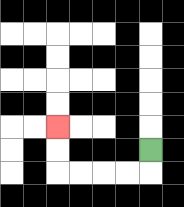{'start': '[6, 6]', 'end': '[2, 5]', 'path_directions': 'D,L,L,L,L,U,U', 'path_coordinates': '[[6, 6], [6, 7], [5, 7], [4, 7], [3, 7], [2, 7], [2, 6], [2, 5]]'}